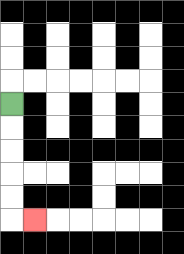{'start': '[0, 4]', 'end': '[1, 9]', 'path_directions': 'D,D,D,D,D,R', 'path_coordinates': '[[0, 4], [0, 5], [0, 6], [0, 7], [0, 8], [0, 9], [1, 9]]'}